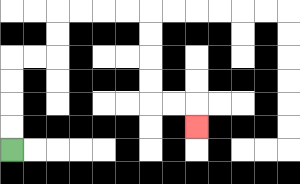{'start': '[0, 6]', 'end': '[8, 5]', 'path_directions': 'U,U,U,U,R,R,U,U,R,R,R,R,D,D,D,D,R,R,D', 'path_coordinates': '[[0, 6], [0, 5], [0, 4], [0, 3], [0, 2], [1, 2], [2, 2], [2, 1], [2, 0], [3, 0], [4, 0], [5, 0], [6, 0], [6, 1], [6, 2], [6, 3], [6, 4], [7, 4], [8, 4], [8, 5]]'}